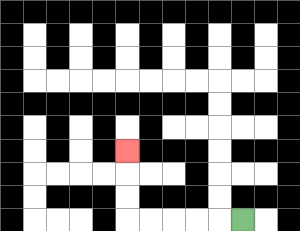{'start': '[10, 9]', 'end': '[5, 6]', 'path_directions': 'L,L,L,L,L,U,U,U', 'path_coordinates': '[[10, 9], [9, 9], [8, 9], [7, 9], [6, 9], [5, 9], [5, 8], [5, 7], [5, 6]]'}